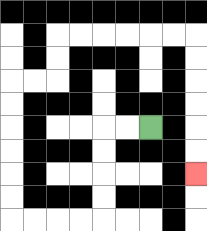{'start': '[6, 5]', 'end': '[8, 7]', 'path_directions': 'L,L,D,D,D,D,L,L,L,L,U,U,U,U,U,U,R,R,U,U,R,R,R,R,R,R,D,D,D,D,D,D', 'path_coordinates': '[[6, 5], [5, 5], [4, 5], [4, 6], [4, 7], [4, 8], [4, 9], [3, 9], [2, 9], [1, 9], [0, 9], [0, 8], [0, 7], [0, 6], [0, 5], [0, 4], [0, 3], [1, 3], [2, 3], [2, 2], [2, 1], [3, 1], [4, 1], [5, 1], [6, 1], [7, 1], [8, 1], [8, 2], [8, 3], [8, 4], [8, 5], [8, 6], [8, 7]]'}